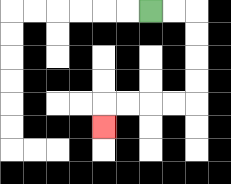{'start': '[6, 0]', 'end': '[4, 5]', 'path_directions': 'R,R,D,D,D,D,L,L,L,L,D', 'path_coordinates': '[[6, 0], [7, 0], [8, 0], [8, 1], [8, 2], [8, 3], [8, 4], [7, 4], [6, 4], [5, 4], [4, 4], [4, 5]]'}